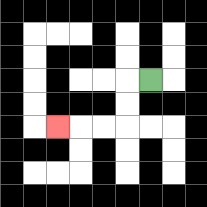{'start': '[6, 3]', 'end': '[2, 5]', 'path_directions': 'L,D,D,L,L,L', 'path_coordinates': '[[6, 3], [5, 3], [5, 4], [5, 5], [4, 5], [3, 5], [2, 5]]'}